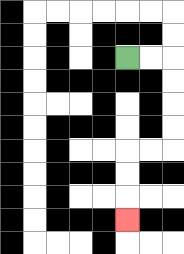{'start': '[5, 2]', 'end': '[5, 9]', 'path_directions': 'R,R,D,D,D,D,L,L,D,D,D', 'path_coordinates': '[[5, 2], [6, 2], [7, 2], [7, 3], [7, 4], [7, 5], [7, 6], [6, 6], [5, 6], [5, 7], [5, 8], [5, 9]]'}